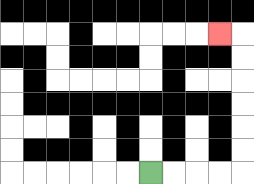{'start': '[6, 7]', 'end': '[9, 1]', 'path_directions': 'R,R,R,R,U,U,U,U,U,U,L', 'path_coordinates': '[[6, 7], [7, 7], [8, 7], [9, 7], [10, 7], [10, 6], [10, 5], [10, 4], [10, 3], [10, 2], [10, 1], [9, 1]]'}